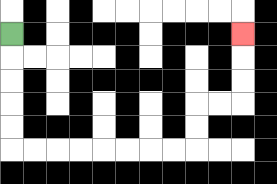{'start': '[0, 1]', 'end': '[10, 1]', 'path_directions': 'D,D,D,D,D,R,R,R,R,R,R,R,R,U,U,R,R,U,U,U', 'path_coordinates': '[[0, 1], [0, 2], [0, 3], [0, 4], [0, 5], [0, 6], [1, 6], [2, 6], [3, 6], [4, 6], [5, 6], [6, 6], [7, 6], [8, 6], [8, 5], [8, 4], [9, 4], [10, 4], [10, 3], [10, 2], [10, 1]]'}